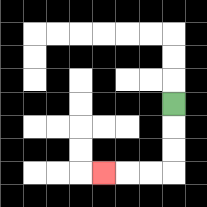{'start': '[7, 4]', 'end': '[4, 7]', 'path_directions': 'D,D,D,L,L,L', 'path_coordinates': '[[7, 4], [7, 5], [7, 6], [7, 7], [6, 7], [5, 7], [4, 7]]'}